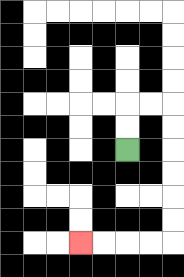{'start': '[5, 6]', 'end': '[3, 10]', 'path_directions': 'U,U,R,R,D,D,D,D,D,D,L,L,L,L', 'path_coordinates': '[[5, 6], [5, 5], [5, 4], [6, 4], [7, 4], [7, 5], [7, 6], [7, 7], [7, 8], [7, 9], [7, 10], [6, 10], [5, 10], [4, 10], [3, 10]]'}